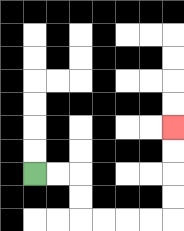{'start': '[1, 7]', 'end': '[7, 5]', 'path_directions': 'R,R,D,D,R,R,R,R,U,U,U,U', 'path_coordinates': '[[1, 7], [2, 7], [3, 7], [3, 8], [3, 9], [4, 9], [5, 9], [6, 9], [7, 9], [7, 8], [7, 7], [7, 6], [7, 5]]'}